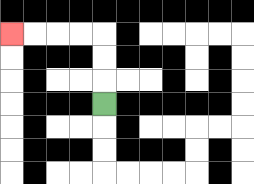{'start': '[4, 4]', 'end': '[0, 1]', 'path_directions': 'U,U,U,L,L,L,L', 'path_coordinates': '[[4, 4], [4, 3], [4, 2], [4, 1], [3, 1], [2, 1], [1, 1], [0, 1]]'}